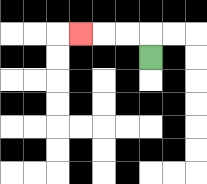{'start': '[6, 2]', 'end': '[3, 1]', 'path_directions': 'U,L,L,L', 'path_coordinates': '[[6, 2], [6, 1], [5, 1], [4, 1], [3, 1]]'}